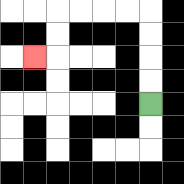{'start': '[6, 4]', 'end': '[1, 2]', 'path_directions': 'U,U,U,U,L,L,L,L,D,D,L', 'path_coordinates': '[[6, 4], [6, 3], [6, 2], [6, 1], [6, 0], [5, 0], [4, 0], [3, 0], [2, 0], [2, 1], [2, 2], [1, 2]]'}